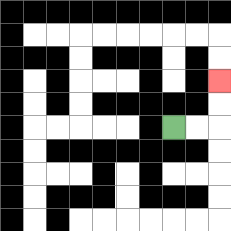{'start': '[7, 5]', 'end': '[9, 3]', 'path_directions': 'R,R,U,U', 'path_coordinates': '[[7, 5], [8, 5], [9, 5], [9, 4], [9, 3]]'}